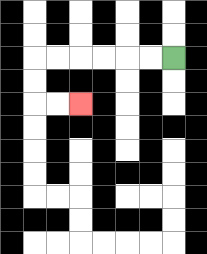{'start': '[7, 2]', 'end': '[3, 4]', 'path_directions': 'L,L,L,L,L,L,D,D,R,R', 'path_coordinates': '[[7, 2], [6, 2], [5, 2], [4, 2], [3, 2], [2, 2], [1, 2], [1, 3], [1, 4], [2, 4], [3, 4]]'}